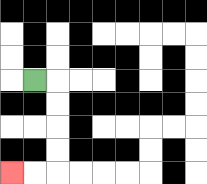{'start': '[1, 3]', 'end': '[0, 7]', 'path_directions': 'R,D,D,D,D,L,L', 'path_coordinates': '[[1, 3], [2, 3], [2, 4], [2, 5], [2, 6], [2, 7], [1, 7], [0, 7]]'}